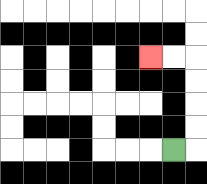{'start': '[7, 6]', 'end': '[6, 2]', 'path_directions': 'R,U,U,U,U,L,L', 'path_coordinates': '[[7, 6], [8, 6], [8, 5], [8, 4], [8, 3], [8, 2], [7, 2], [6, 2]]'}